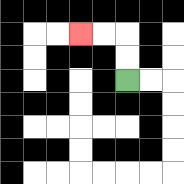{'start': '[5, 3]', 'end': '[3, 1]', 'path_directions': 'U,U,L,L', 'path_coordinates': '[[5, 3], [5, 2], [5, 1], [4, 1], [3, 1]]'}